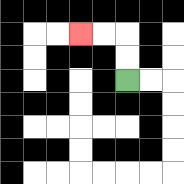{'start': '[5, 3]', 'end': '[3, 1]', 'path_directions': 'U,U,L,L', 'path_coordinates': '[[5, 3], [5, 2], [5, 1], [4, 1], [3, 1]]'}